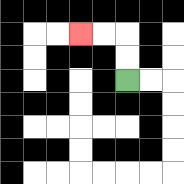{'start': '[5, 3]', 'end': '[3, 1]', 'path_directions': 'U,U,L,L', 'path_coordinates': '[[5, 3], [5, 2], [5, 1], [4, 1], [3, 1]]'}